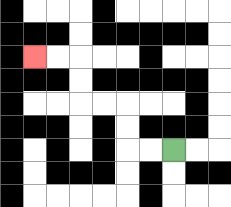{'start': '[7, 6]', 'end': '[1, 2]', 'path_directions': 'L,L,U,U,L,L,U,U,L,L', 'path_coordinates': '[[7, 6], [6, 6], [5, 6], [5, 5], [5, 4], [4, 4], [3, 4], [3, 3], [3, 2], [2, 2], [1, 2]]'}